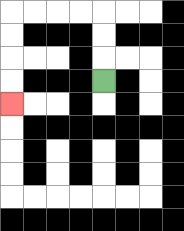{'start': '[4, 3]', 'end': '[0, 4]', 'path_directions': 'U,U,U,L,L,L,L,D,D,D,D', 'path_coordinates': '[[4, 3], [4, 2], [4, 1], [4, 0], [3, 0], [2, 0], [1, 0], [0, 0], [0, 1], [0, 2], [0, 3], [0, 4]]'}